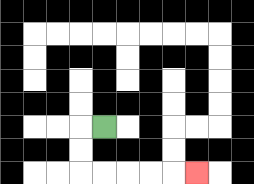{'start': '[4, 5]', 'end': '[8, 7]', 'path_directions': 'L,D,D,R,R,R,R,R', 'path_coordinates': '[[4, 5], [3, 5], [3, 6], [3, 7], [4, 7], [5, 7], [6, 7], [7, 7], [8, 7]]'}